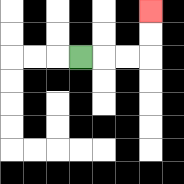{'start': '[3, 2]', 'end': '[6, 0]', 'path_directions': 'R,R,R,U,U', 'path_coordinates': '[[3, 2], [4, 2], [5, 2], [6, 2], [6, 1], [6, 0]]'}